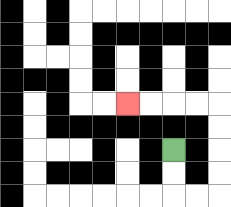{'start': '[7, 6]', 'end': '[5, 4]', 'path_directions': 'D,D,R,R,U,U,U,U,L,L,L,L', 'path_coordinates': '[[7, 6], [7, 7], [7, 8], [8, 8], [9, 8], [9, 7], [9, 6], [9, 5], [9, 4], [8, 4], [7, 4], [6, 4], [5, 4]]'}